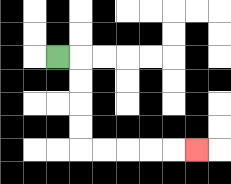{'start': '[2, 2]', 'end': '[8, 6]', 'path_directions': 'R,D,D,D,D,R,R,R,R,R', 'path_coordinates': '[[2, 2], [3, 2], [3, 3], [3, 4], [3, 5], [3, 6], [4, 6], [5, 6], [6, 6], [7, 6], [8, 6]]'}